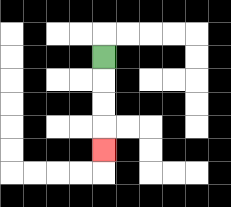{'start': '[4, 2]', 'end': '[4, 6]', 'path_directions': 'D,D,D,D', 'path_coordinates': '[[4, 2], [4, 3], [4, 4], [4, 5], [4, 6]]'}